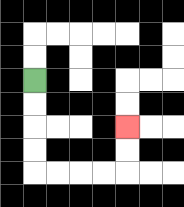{'start': '[1, 3]', 'end': '[5, 5]', 'path_directions': 'D,D,D,D,R,R,R,R,U,U', 'path_coordinates': '[[1, 3], [1, 4], [1, 5], [1, 6], [1, 7], [2, 7], [3, 7], [4, 7], [5, 7], [5, 6], [5, 5]]'}